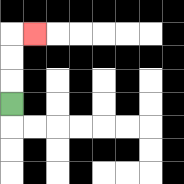{'start': '[0, 4]', 'end': '[1, 1]', 'path_directions': 'U,U,U,R', 'path_coordinates': '[[0, 4], [0, 3], [0, 2], [0, 1], [1, 1]]'}